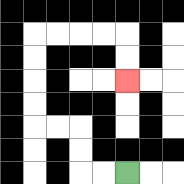{'start': '[5, 7]', 'end': '[5, 3]', 'path_directions': 'L,L,U,U,L,L,U,U,U,U,R,R,R,R,D,D', 'path_coordinates': '[[5, 7], [4, 7], [3, 7], [3, 6], [3, 5], [2, 5], [1, 5], [1, 4], [1, 3], [1, 2], [1, 1], [2, 1], [3, 1], [4, 1], [5, 1], [5, 2], [5, 3]]'}